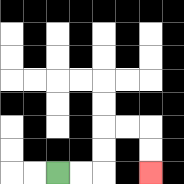{'start': '[2, 7]', 'end': '[6, 7]', 'path_directions': 'R,R,U,U,R,R,D,D', 'path_coordinates': '[[2, 7], [3, 7], [4, 7], [4, 6], [4, 5], [5, 5], [6, 5], [6, 6], [6, 7]]'}